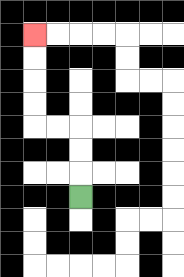{'start': '[3, 8]', 'end': '[1, 1]', 'path_directions': 'U,U,U,L,L,U,U,U,U', 'path_coordinates': '[[3, 8], [3, 7], [3, 6], [3, 5], [2, 5], [1, 5], [1, 4], [1, 3], [1, 2], [1, 1]]'}